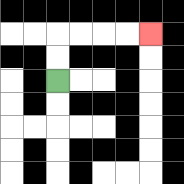{'start': '[2, 3]', 'end': '[6, 1]', 'path_directions': 'U,U,R,R,R,R', 'path_coordinates': '[[2, 3], [2, 2], [2, 1], [3, 1], [4, 1], [5, 1], [6, 1]]'}